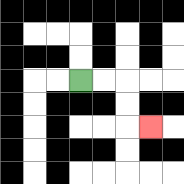{'start': '[3, 3]', 'end': '[6, 5]', 'path_directions': 'R,R,D,D,R', 'path_coordinates': '[[3, 3], [4, 3], [5, 3], [5, 4], [5, 5], [6, 5]]'}